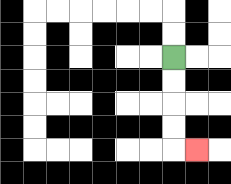{'start': '[7, 2]', 'end': '[8, 6]', 'path_directions': 'D,D,D,D,R', 'path_coordinates': '[[7, 2], [7, 3], [7, 4], [7, 5], [7, 6], [8, 6]]'}